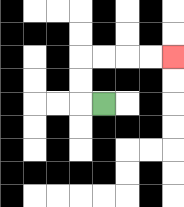{'start': '[4, 4]', 'end': '[7, 2]', 'path_directions': 'L,U,U,R,R,R,R', 'path_coordinates': '[[4, 4], [3, 4], [3, 3], [3, 2], [4, 2], [5, 2], [6, 2], [7, 2]]'}